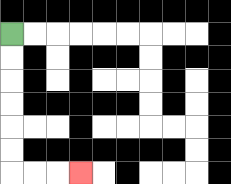{'start': '[0, 1]', 'end': '[3, 7]', 'path_directions': 'D,D,D,D,D,D,R,R,R', 'path_coordinates': '[[0, 1], [0, 2], [0, 3], [0, 4], [0, 5], [0, 6], [0, 7], [1, 7], [2, 7], [3, 7]]'}